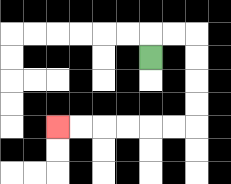{'start': '[6, 2]', 'end': '[2, 5]', 'path_directions': 'U,R,R,D,D,D,D,L,L,L,L,L,L', 'path_coordinates': '[[6, 2], [6, 1], [7, 1], [8, 1], [8, 2], [8, 3], [8, 4], [8, 5], [7, 5], [6, 5], [5, 5], [4, 5], [3, 5], [2, 5]]'}